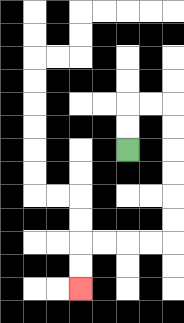{'start': '[5, 6]', 'end': '[3, 12]', 'path_directions': 'U,U,R,R,D,D,D,D,D,D,L,L,L,L,D,D', 'path_coordinates': '[[5, 6], [5, 5], [5, 4], [6, 4], [7, 4], [7, 5], [7, 6], [7, 7], [7, 8], [7, 9], [7, 10], [6, 10], [5, 10], [4, 10], [3, 10], [3, 11], [3, 12]]'}